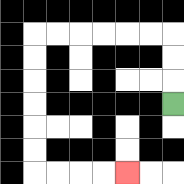{'start': '[7, 4]', 'end': '[5, 7]', 'path_directions': 'U,U,U,L,L,L,L,L,L,D,D,D,D,D,D,R,R,R,R', 'path_coordinates': '[[7, 4], [7, 3], [7, 2], [7, 1], [6, 1], [5, 1], [4, 1], [3, 1], [2, 1], [1, 1], [1, 2], [1, 3], [1, 4], [1, 5], [1, 6], [1, 7], [2, 7], [3, 7], [4, 7], [5, 7]]'}